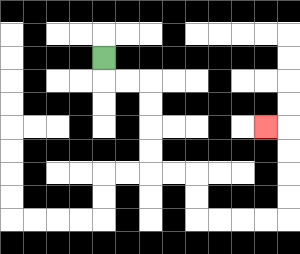{'start': '[4, 2]', 'end': '[11, 5]', 'path_directions': 'D,R,R,D,D,D,D,R,R,D,D,R,R,R,R,U,U,U,U,L', 'path_coordinates': '[[4, 2], [4, 3], [5, 3], [6, 3], [6, 4], [6, 5], [6, 6], [6, 7], [7, 7], [8, 7], [8, 8], [8, 9], [9, 9], [10, 9], [11, 9], [12, 9], [12, 8], [12, 7], [12, 6], [12, 5], [11, 5]]'}